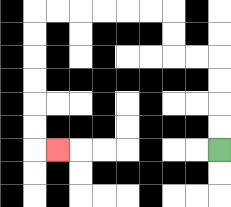{'start': '[9, 6]', 'end': '[2, 6]', 'path_directions': 'U,U,U,U,L,L,U,U,L,L,L,L,L,L,D,D,D,D,D,D,R', 'path_coordinates': '[[9, 6], [9, 5], [9, 4], [9, 3], [9, 2], [8, 2], [7, 2], [7, 1], [7, 0], [6, 0], [5, 0], [4, 0], [3, 0], [2, 0], [1, 0], [1, 1], [1, 2], [1, 3], [1, 4], [1, 5], [1, 6], [2, 6]]'}